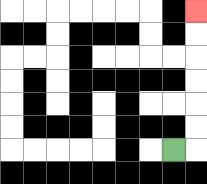{'start': '[7, 6]', 'end': '[8, 0]', 'path_directions': 'R,U,U,U,U,U,U', 'path_coordinates': '[[7, 6], [8, 6], [8, 5], [8, 4], [8, 3], [8, 2], [8, 1], [8, 0]]'}